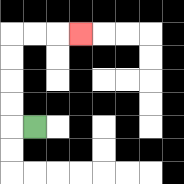{'start': '[1, 5]', 'end': '[3, 1]', 'path_directions': 'L,U,U,U,U,R,R,R', 'path_coordinates': '[[1, 5], [0, 5], [0, 4], [0, 3], [0, 2], [0, 1], [1, 1], [2, 1], [3, 1]]'}